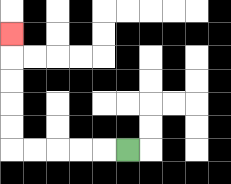{'start': '[5, 6]', 'end': '[0, 1]', 'path_directions': 'L,L,L,L,L,U,U,U,U,U', 'path_coordinates': '[[5, 6], [4, 6], [3, 6], [2, 6], [1, 6], [0, 6], [0, 5], [0, 4], [0, 3], [0, 2], [0, 1]]'}